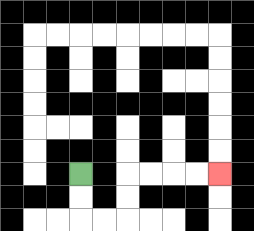{'start': '[3, 7]', 'end': '[9, 7]', 'path_directions': 'D,D,R,R,U,U,R,R,R,R', 'path_coordinates': '[[3, 7], [3, 8], [3, 9], [4, 9], [5, 9], [5, 8], [5, 7], [6, 7], [7, 7], [8, 7], [9, 7]]'}